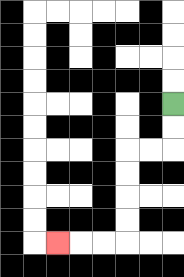{'start': '[7, 4]', 'end': '[2, 10]', 'path_directions': 'D,D,L,L,D,D,D,D,L,L,L', 'path_coordinates': '[[7, 4], [7, 5], [7, 6], [6, 6], [5, 6], [5, 7], [5, 8], [5, 9], [5, 10], [4, 10], [3, 10], [2, 10]]'}